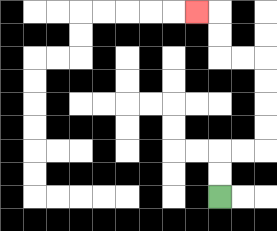{'start': '[9, 8]', 'end': '[8, 0]', 'path_directions': 'U,U,R,R,U,U,U,U,L,L,U,U,L', 'path_coordinates': '[[9, 8], [9, 7], [9, 6], [10, 6], [11, 6], [11, 5], [11, 4], [11, 3], [11, 2], [10, 2], [9, 2], [9, 1], [9, 0], [8, 0]]'}